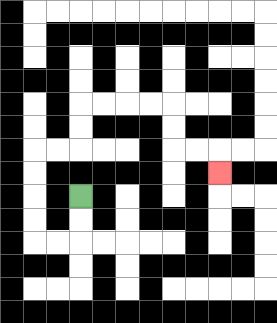{'start': '[3, 8]', 'end': '[9, 7]', 'path_directions': 'D,D,L,L,U,U,U,U,R,R,U,U,R,R,R,R,D,D,R,R,D', 'path_coordinates': '[[3, 8], [3, 9], [3, 10], [2, 10], [1, 10], [1, 9], [1, 8], [1, 7], [1, 6], [2, 6], [3, 6], [3, 5], [3, 4], [4, 4], [5, 4], [6, 4], [7, 4], [7, 5], [7, 6], [8, 6], [9, 6], [9, 7]]'}